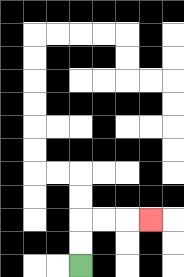{'start': '[3, 11]', 'end': '[6, 9]', 'path_directions': 'U,U,R,R,R', 'path_coordinates': '[[3, 11], [3, 10], [3, 9], [4, 9], [5, 9], [6, 9]]'}